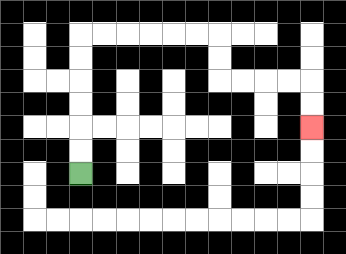{'start': '[3, 7]', 'end': '[13, 5]', 'path_directions': 'U,U,U,U,U,U,R,R,R,R,R,R,D,D,R,R,R,R,D,D', 'path_coordinates': '[[3, 7], [3, 6], [3, 5], [3, 4], [3, 3], [3, 2], [3, 1], [4, 1], [5, 1], [6, 1], [7, 1], [8, 1], [9, 1], [9, 2], [9, 3], [10, 3], [11, 3], [12, 3], [13, 3], [13, 4], [13, 5]]'}